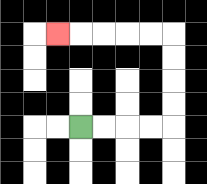{'start': '[3, 5]', 'end': '[2, 1]', 'path_directions': 'R,R,R,R,U,U,U,U,L,L,L,L,L', 'path_coordinates': '[[3, 5], [4, 5], [5, 5], [6, 5], [7, 5], [7, 4], [7, 3], [7, 2], [7, 1], [6, 1], [5, 1], [4, 1], [3, 1], [2, 1]]'}